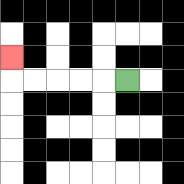{'start': '[5, 3]', 'end': '[0, 2]', 'path_directions': 'L,L,L,L,L,U', 'path_coordinates': '[[5, 3], [4, 3], [3, 3], [2, 3], [1, 3], [0, 3], [0, 2]]'}